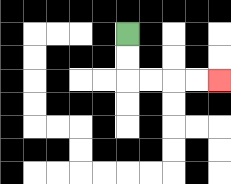{'start': '[5, 1]', 'end': '[9, 3]', 'path_directions': 'D,D,R,R,R,R', 'path_coordinates': '[[5, 1], [5, 2], [5, 3], [6, 3], [7, 3], [8, 3], [9, 3]]'}